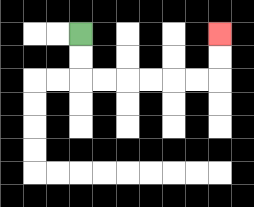{'start': '[3, 1]', 'end': '[9, 1]', 'path_directions': 'D,D,R,R,R,R,R,R,U,U', 'path_coordinates': '[[3, 1], [3, 2], [3, 3], [4, 3], [5, 3], [6, 3], [7, 3], [8, 3], [9, 3], [9, 2], [9, 1]]'}